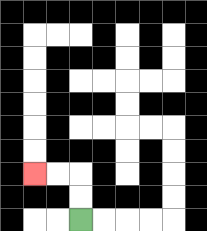{'start': '[3, 9]', 'end': '[1, 7]', 'path_directions': 'U,U,L,L', 'path_coordinates': '[[3, 9], [3, 8], [3, 7], [2, 7], [1, 7]]'}